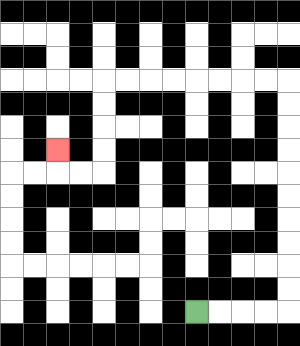{'start': '[8, 13]', 'end': '[2, 6]', 'path_directions': 'R,R,R,R,U,U,U,U,U,U,U,U,U,U,L,L,L,L,L,L,L,L,D,D,D,D,L,L,U', 'path_coordinates': '[[8, 13], [9, 13], [10, 13], [11, 13], [12, 13], [12, 12], [12, 11], [12, 10], [12, 9], [12, 8], [12, 7], [12, 6], [12, 5], [12, 4], [12, 3], [11, 3], [10, 3], [9, 3], [8, 3], [7, 3], [6, 3], [5, 3], [4, 3], [4, 4], [4, 5], [4, 6], [4, 7], [3, 7], [2, 7], [2, 6]]'}